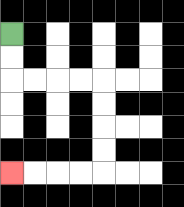{'start': '[0, 1]', 'end': '[0, 7]', 'path_directions': 'D,D,R,R,R,R,D,D,D,D,L,L,L,L', 'path_coordinates': '[[0, 1], [0, 2], [0, 3], [1, 3], [2, 3], [3, 3], [4, 3], [4, 4], [4, 5], [4, 6], [4, 7], [3, 7], [2, 7], [1, 7], [0, 7]]'}